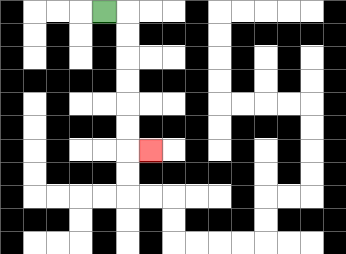{'start': '[4, 0]', 'end': '[6, 6]', 'path_directions': 'R,D,D,D,D,D,D,R', 'path_coordinates': '[[4, 0], [5, 0], [5, 1], [5, 2], [5, 3], [5, 4], [5, 5], [5, 6], [6, 6]]'}